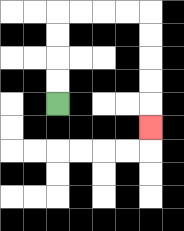{'start': '[2, 4]', 'end': '[6, 5]', 'path_directions': 'U,U,U,U,R,R,R,R,D,D,D,D,D', 'path_coordinates': '[[2, 4], [2, 3], [2, 2], [2, 1], [2, 0], [3, 0], [4, 0], [5, 0], [6, 0], [6, 1], [6, 2], [6, 3], [6, 4], [6, 5]]'}